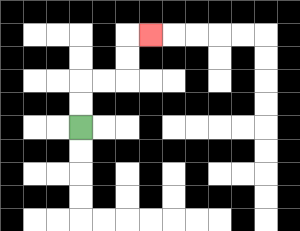{'start': '[3, 5]', 'end': '[6, 1]', 'path_directions': 'U,U,R,R,U,U,R', 'path_coordinates': '[[3, 5], [3, 4], [3, 3], [4, 3], [5, 3], [5, 2], [5, 1], [6, 1]]'}